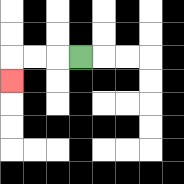{'start': '[3, 2]', 'end': '[0, 3]', 'path_directions': 'L,L,L,D', 'path_coordinates': '[[3, 2], [2, 2], [1, 2], [0, 2], [0, 3]]'}